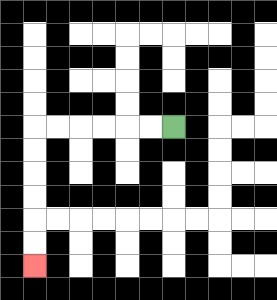{'start': '[7, 5]', 'end': '[1, 11]', 'path_directions': 'L,L,L,L,L,L,D,D,D,D,D,D', 'path_coordinates': '[[7, 5], [6, 5], [5, 5], [4, 5], [3, 5], [2, 5], [1, 5], [1, 6], [1, 7], [1, 8], [1, 9], [1, 10], [1, 11]]'}